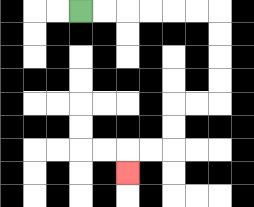{'start': '[3, 0]', 'end': '[5, 7]', 'path_directions': 'R,R,R,R,R,R,D,D,D,D,L,L,D,D,L,L,D', 'path_coordinates': '[[3, 0], [4, 0], [5, 0], [6, 0], [7, 0], [8, 0], [9, 0], [9, 1], [9, 2], [9, 3], [9, 4], [8, 4], [7, 4], [7, 5], [7, 6], [6, 6], [5, 6], [5, 7]]'}